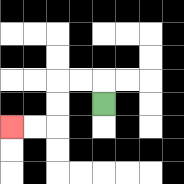{'start': '[4, 4]', 'end': '[0, 5]', 'path_directions': 'U,L,L,D,D,L,L', 'path_coordinates': '[[4, 4], [4, 3], [3, 3], [2, 3], [2, 4], [2, 5], [1, 5], [0, 5]]'}